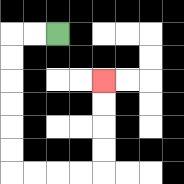{'start': '[2, 1]', 'end': '[4, 3]', 'path_directions': 'L,L,D,D,D,D,D,D,R,R,R,R,U,U,U,U', 'path_coordinates': '[[2, 1], [1, 1], [0, 1], [0, 2], [0, 3], [0, 4], [0, 5], [0, 6], [0, 7], [1, 7], [2, 7], [3, 7], [4, 7], [4, 6], [4, 5], [4, 4], [4, 3]]'}